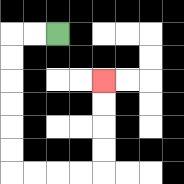{'start': '[2, 1]', 'end': '[4, 3]', 'path_directions': 'L,L,D,D,D,D,D,D,R,R,R,R,U,U,U,U', 'path_coordinates': '[[2, 1], [1, 1], [0, 1], [0, 2], [0, 3], [0, 4], [0, 5], [0, 6], [0, 7], [1, 7], [2, 7], [3, 7], [4, 7], [4, 6], [4, 5], [4, 4], [4, 3]]'}